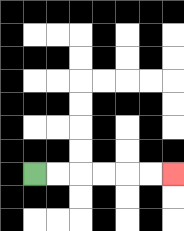{'start': '[1, 7]', 'end': '[7, 7]', 'path_directions': 'R,R,R,R,R,R', 'path_coordinates': '[[1, 7], [2, 7], [3, 7], [4, 7], [5, 7], [6, 7], [7, 7]]'}